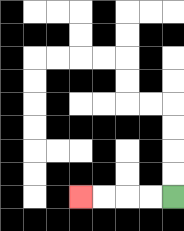{'start': '[7, 8]', 'end': '[3, 8]', 'path_directions': 'L,L,L,L', 'path_coordinates': '[[7, 8], [6, 8], [5, 8], [4, 8], [3, 8]]'}